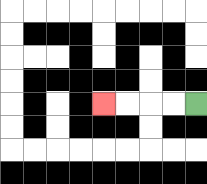{'start': '[8, 4]', 'end': '[4, 4]', 'path_directions': 'L,L,L,L', 'path_coordinates': '[[8, 4], [7, 4], [6, 4], [5, 4], [4, 4]]'}